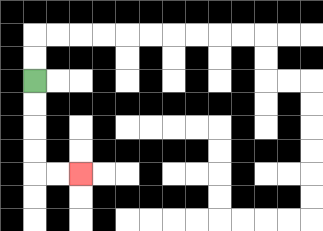{'start': '[1, 3]', 'end': '[3, 7]', 'path_directions': 'D,D,D,D,R,R', 'path_coordinates': '[[1, 3], [1, 4], [1, 5], [1, 6], [1, 7], [2, 7], [3, 7]]'}